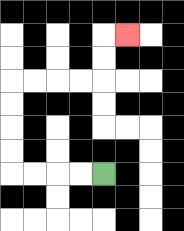{'start': '[4, 7]', 'end': '[5, 1]', 'path_directions': 'L,L,L,L,U,U,U,U,R,R,R,R,U,U,R', 'path_coordinates': '[[4, 7], [3, 7], [2, 7], [1, 7], [0, 7], [0, 6], [0, 5], [0, 4], [0, 3], [1, 3], [2, 3], [3, 3], [4, 3], [4, 2], [4, 1], [5, 1]]'}